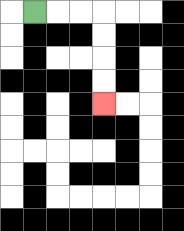{'start': '[1, 0]', 'end': '[4, 4]', 'path_directions': 'R,R,R,D,D,D,D', 'path_coordinates': '[[1, 0], [2, 0], [3, 0], [4, 0], [4, 1], [4, 2], [4, 3], [4, 4]]'}